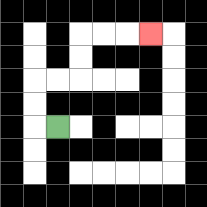{'start': '[2, 5]', 'end': '[6, 1]', 'path_directions': 'L,U,U,R,R,U,U,R,R,R', 'path_coordinates': '[[2, 5], [1, 5], [1, 4], [1, 3], [2, 3], [3, 3], [3, 2], [3, 1], [4, 1], [5, 1], [6, 1]]'}